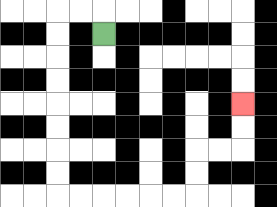{'start': '[4, 1]', 'end': '[10, 4]', 'path_directions': 'U,L,L,D,D,D,D,D,D,D,D,R,R,R,R,R,R,U,U,R,R,U,U', 'path_coordinates': '[[4, 1], [4, 0], [3, 0], [2, 0], [2, 1], [2, 2], [2, 3], [2, 4], [2, 5], [2, 6], [2, 7], [2, 8], [3, 8], [4, 8], [5, 8], [6, 8], [7, 8], [8, 8], [8, 7], [8, 6], [9, 6], [10, 6], [10, 5], [10, 4]]'}